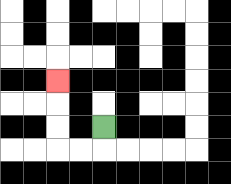{'start': '[4, 5]', 'end': '[2, 3]', 'path_directions': 'D,L,L,U,U,U', 'path_coordinates': '[[4, 5], [4, 6], [3, 6], [2, 6], [2, 5], [2, 4], [2, 3]]'}